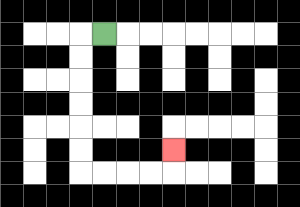{'start': '[4, 1]', 'end': '[7, 6]', 'path_directions': 'L,D,D,D,D,D,D,R,R,R,R,U', 'path_coordinates': '[[4, 1], [3, 1], [3, 2], [3, 3], [3, 4], [3, 5], [3, 6], [3, 7], [4, 7], [5, 7], [6, 7], [7, 7], [7, 6]]'}